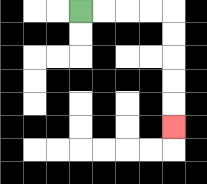{'start': '[3, 0]', 'end': '[7, 5]', 'path_directions': 'R,R,R,R,D,D,D,D,D', 'path_coordinates': '[[3, 0], [4, 0], [5, 0], [6, 0], [7, 0], [7, 1], [7, 2], [7, 3], [7, 4], [7, 5]]'}